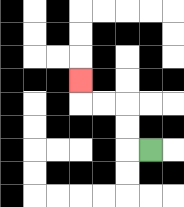{'start': '[6, 6]', 'end': '[3, 3]', 'path_directions': 'L,U,U,L,L,U', 'path_coordinates': '[[6, 6], [5, 6], [5, 5], [5, 4], [4, 4], [3, 4], [3, 3]]'}